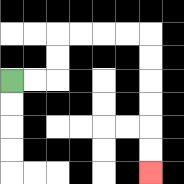{'start': '[0, 3]', 'end': '[6, 7]', 'path_directions': 'R,R,U,U,R,R,R,R,D,D,D,D,D,D', 'path_coordinates': '[[0, 3], [1, 3], [2, 3], [2, 2], [2, 1], [3, 1], [4, 1], [5, 1], [6, 1], [6, 2], [6, 3], [6, 4], [6, 5], [6, 6], [6, 7]]'}